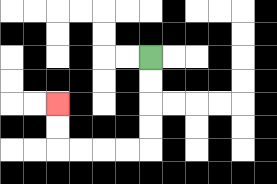{'start': '[6, 2]', 'end': '[2, 4]', 'path_directions': 'D,D,D,D,L,L,L,L,U,U', 'path_coordinates': '[[6, 2], [6, 3], [6, 4], [6, 5], [6, 6], [5, 6], [4, 6], [3, 6], [2, 6], [2, 5], [2, 4]]'}